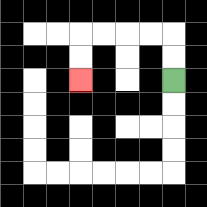{'start': '[7, 3]', 'end': '[3, 3]', 'path_directions': 'U,U,L,L,L,L,D,D', 'path_coordinates': '[[7, 3], [7, 2], [7, 1], [6, 1], [5, 1], [4, 1], [3, 1], [3, 2], [3, 3]]'}